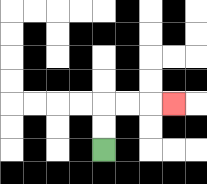{'start': '[4, 6]', 'end': '[7, 4]', 'path_directions': 'U,U,R,R,R', 'path_coordinates': '[[4, 6], [4, 5], [4, 4], [5, 4], [6, 4], [7, 4]]'}